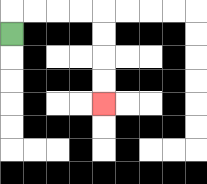{'start': '[0, 1]', 'end': '[4, 4]', 'path_directions': 'U,R,R,R,R,D,D,D,D', 'path_coordinates': '[[0, 1], [0, 0], [1, 0], [2, 0], [3, 0], [4, 0], [4, 1], [4, 2], [4, 3], [4, 4]]'}